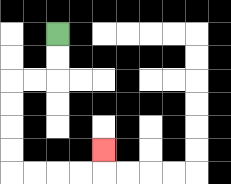{'start': '[2, 1]', 'end': '[4, 6]', 'path_directions': 'D,D,L,L,D,D,D,D,R,R,R,R,U', 'path_coordinates': '[[2, 1], [2, 2], [2, 3], [1, 3], [0, 3], [0, 4], [0, 5], [0, 6], [0, 7], [1, 7], [2, 7], [3, 7], [4, 7], [4, 6]]'}